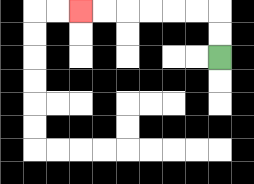{'start': '[9, 2]', 'end': '[3, 0]', 'path_directions': 'U,U,L,L,L,L,L,L', 'path_coordinates': '[[9, 2], [9, 1], [9, 0], [8, 0], [7, 0], [6, 0], [5, 0], [4, 0], [3, 0]]'}